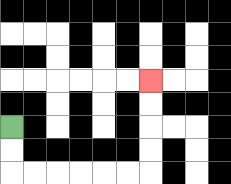{'start': '[0, 5]', 'end': '[6, 3]', 'path_directions': 'D,D,R,R,R,R,R,R,U,U,U,U', 'path_coordinates': '[[0, 5], [0, 6], [0, 7], [1, 7], [2, 7], [3, 7], [4, 7], [5, 7], [6, 7], [6, 6], [6, 5], [6, 4], [6, 3]]'}